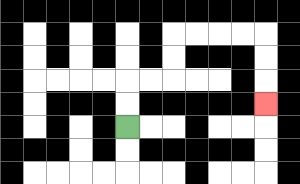{'start': '[5, 5]', 'end': '[11, 4]', 'path_directions': 'U,U,R,R,U,U,R,R,R,R,D,D,D', 'path_coordinates': '[[5, 5], [5, 4], [5, 3], [6, 3], [7, 3], [7, 2], [7, 1], [8, 1], [9, 1], [10, 1], [11, 1], [11, 2], [11, 3], [11, 4]]'}